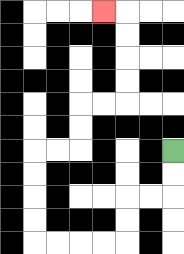{'start': '[7, 6]', 'end': '[4, 0]', 'path_directions': 'D,D,L,L,D,D,L,L,L,L,U,U,U,U,R,R,U,U,R,R,U,U,U,U,L', 'path_coordinates': '[[7, 6], [7, 7], [7, 8], [6, 8], [5, 8], [5, 9], [5, 10], [4, 10], [3, 10], [2, 10], [1, 10], [1, 9], [1, 8], [1, 7], [1, 6], [2, 6], [3, 6], [3, 5], [3, 4], [4, 4], [5, 4], [5, 3], [5, 2], [5, 1], [5, 0], [4, 0]]'}